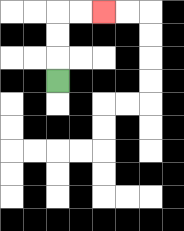{'start': '[2, 3]', 'end': '[4, 0]', 'path_directions': 'U,U,U,R,R', 'path_coordinates': '[[2, 3], [2, 2], [2, 1], [2, 0], [3, 0], [4, 0]]'}